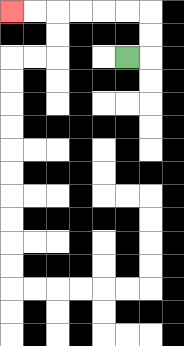{'start': '[5, 2]', 'end': '[0, 0]', 'path_directions': 'R,U,U,L,L,L,L,L,L', 'path_coordinates': '[[5, 2], [6, 2], [6, 1], [6, 0], [5, 0], [4, 0], [3, 0], [2, 0], [1, 0], [0, 0]]'}